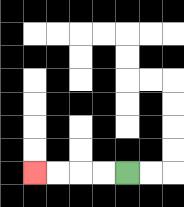{'start': '[5, 7]', 'end': '[1, 7]', 'path_directions': 'L,L,L,L', 'path_coordinates': '[[5, 7], [4, 7], [3, 7], [2, 7], [1, 7]]'}